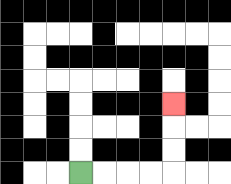{'start': '[3, 7]', 'end': '[7, 4]', 'path_directions': 'R,R,R,R,U,U,U', 'path_coordinates': '[[3, 7], [4, 7], [5, 7], [6, 7], [7, 7], [7, 6], [7, 5], [7, 4]]'}